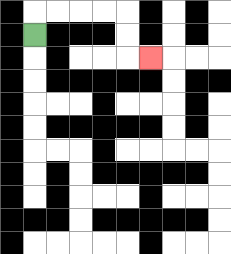{'start': '[1, 1]', 'end': '[6, 2]', 'path_directions': 'U,R,R,R,R,D,D,R', 'path_coordinates': '[[1, 1], [1, 0], [2, 0], [3, 0], [4, 0], [5, 0], [5, 1], [5, 2], [6, 2]]'}